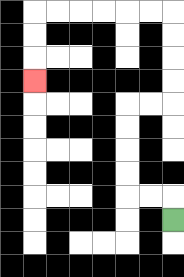{'start': '[7, 9]', 'end': '[1, 3]', 'path_directions': 'U,L,L,U,U,U,U,R,R,U,U,U,U,L,L,L,L,L,L,D,D,D', 'path_coordinates': '[[7, 9], [7, 8], [6, 8], [5, 8], [5, 7], [5, 6], [5, 5], [5, 4], [6, 4], [7, 4], [7, 3], [7, 2], [7, 1], [7, 0], [6, 0], [5, 0], [4, 0], [3, 0], [2, 0], [1, 0], [1, 1], [1, 2], [1, 3]]'}